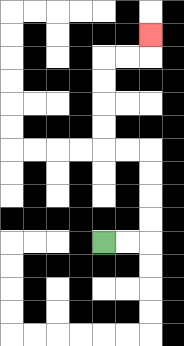{'start': '[4, 10]', 'end': '[6, 1]', 'path_directions': 'R,R,U,U,U,U,L,L,U,U,U,U,R,R,U', 'path_coordinates': '[[4, 10], [5, 10], [6, 10], [6, 9], [6, 8], [6, 7], [6, 6], [5, 6], [4, 6], [4, 5], [4, 4], [4, 3], [4, 2], [5, 2], [6, 2], [6, 1]]'}